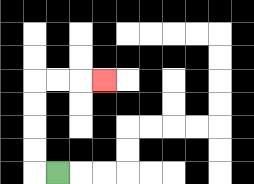{'start': '[2, 7]', 'end': '[4, 3]', 'path_directions': 'L,U,U,U,U,R,R,R', 'path_coordinates': '[[2, 7], [1, 7], [1, 6], [1, 5], [1, 4], [1, 3], [2, 3], [3, 3], [4, 3]]'}